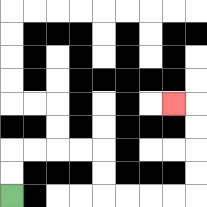{'start': '[0, 8]', 'end': '[7, 4]', 'path_directions': 'U,U,R,R,R,R,D,D,R,R,R,R,U,U,U,U,L', 'path_coordinates': '[[0, 8], [0, 7], [0, 6], [1, 6], [2, 6], [3, 6], [4, 6], [4, 7], [4, 8], [5, 8], [6, 8], [7, 8], [8, 8], [8, 7], [8, 6], [8, 5], [8, 4], [7, 4]]'}